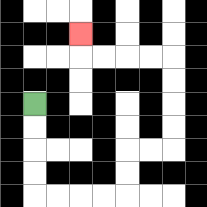{'start': '[1, 4]', 'end': '[3, 1]', 'path_directions': 'D,D,D,D,R,R,R,R,U,U,R,R,U,U,U,U,L,L,L,L,U', 'path_coordinates': '[[1, 4], [1, 5], [1, 6], [1, 7], [1, 8], [2, 8], [3, 8], [4, 8], [5, 8], [5, 7], [5, 6], [6, 6], [7, 6], [7, 5], [7, 4], [7, 3], [7, 2], [6, 2], [5, 2], [4, 2], [3, 2], [3, 1]]'}